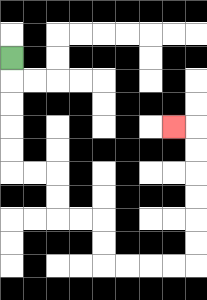{'start': '[0, 2]', 'end': '[7, 5]', 'path_directions': 'D,D,D,D,D,R,R,D,D,R,R,D,D,R,R,R,R,U,U,U,U,U,U,L', 'path_coordinates': '[[0, 2], [0, 3], [0, 4], [0, 5], [0, 6], [0, 7], [1, 7], [2, 7], [2, 8], [2, 9], [3, 9], [4, 9], [4, 10], [4, 11], [5, 11], [6, 11], [7, 11], [8, 11], [8, 10], [8, 9], [8, 8], [8, 7], [8, 6], [8, 5], [7, 5]]'}